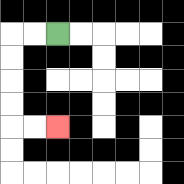{'start': '[2, 1]', 'end': '[2, 5]', 'path_directions': 'L,L,D,D,D,D,R,R', 'path_coordinates': '[[2, 1], [1, 1], [0, 1], [0, 2], [0, 3], [0, 4], [0, 5], [1, 5], [2, 5]]'}